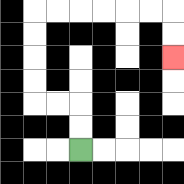{'start': '[3, 6]', 'end': '[7, 2]', 'path_directions': 'U,U,L,L,U,U,U,U,R,R,R,R,R,R,D,D', 'path_coordinates': '[[3, 6], [3, 5], [3, 4], [2, 4], [1, 4], [1, 3], [1, 2], [1, 1], [1, 0], [2, 0], [3, 0], [4, 0], [5, 0], [6, 0], [7, 0], [7, 1], [7, 2]]'}